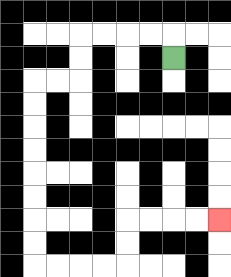{'start': '[7, 2]', 'end': '[9, 9]', 'path_directions': 'U,L,L,L,L,D,D,L,L,D,D,D,D,D,D,D,D,R,R,R,R,U,U,R,R,R,R', 'path_coordinates': '[[7, 2], [7, 1], [6, 1], [5, 1], [4, 1], [3, 1], [3, 2], [3, 3], [2, 3], [1, 3], [1, 4], [1, 5], [1, 6], [1, 7], [1, 8], [1, 9], [1, 10], [1, 11], [2, 11], [3, 11], [4, 11], [5, 11], [5, 10], [5, 9], [6, 9], [7, 9], [8, 9], [9, 9]]'}